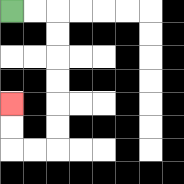{'start': '[0, 0]', 'end': '[0, 4]', 'path_directions': 'R,R,D,D,D,D,D,D,L,L,U,U', 'path_coordinates': '[[0, 0], [1, 0], [2, 0], [2, 1], [2, 2], [2, 3], [2, 4], [2, 5], [2, 6], [1, 6], [0, 6], [0, 5], [0, 4]]'}